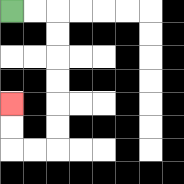{'start': '[0, 0]', 'end': '[0, 4]', 'path_directions': 'R,R,D,D,D,D,D,D,L,L,U,U', 'path_coordinates': '[[0, 0], [1, 0], [2, 0], [2, 1], [2, 2], [2, 3], [2, 4], [2, 5], [2, 6], [1, 6], [0, 6], [0, 5], [0, 4]]'}